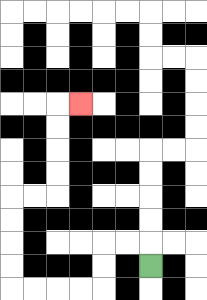{'start': '[6, 11]', 'end': '[3, 4]', 'path_directions': 'U,L,L,D,D,L,L,L,L,U,U,U,U,R,R,U,U,U,U,R', 'path_coordinates': '[[6, 11], [6, 10], [5, 10], [4, 10], [4, 11], [4, 12], [3, 12], [2, 12], [1, 12], [0, 12], [0, 11], [0, 10], [0, 9], [0, 8], [1, 8], [2, 8], [2, 7], [2, 6], [2, 5], [2, 4], [3, 4]]'}